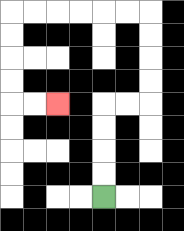{'start': '[4, 8]', 'end': '[2, 4]', 'path_directions': 'U,U,U,U,R,R,U,U,U,U,L,L,L,L,L,L,D,D,D,D,R,R', 'path_coordinates': '[[4, 8], [4, 7], [4, 6], [4, 5], [4, 4], [5, 4], [6, 4], [6, 3], [6, 2], [6, 1], [6, 0], [5, 0], [4, 0], [3, 0], [2, 0], [1, 0], [0, 0], [0, 1], [0, 2], [0, 3], [0, 4], [1, 4], [2, 4]]'}